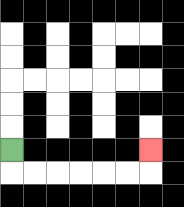{'start': '[0, 6]', 'end': '[6, 6]', 'path_directions': 'D,R,R,R,R,R,R,U', 'path_coordinates': '[[0, 6], [0, 7], [1, 7], [2, 7], [3, 7], [4, 7], [5, 7], [6, 7], [6, 6]]'}